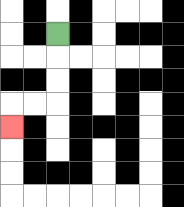{'start': '[2, 1]', 'end': '[0, 5]', 'path_directions': 'D,D,D,L,L,D', 'path_coordinates': '[[2, 1], [2, 2], [2, 3], [2, 4], [1, 4], [0, 4], [0, 5]]'}